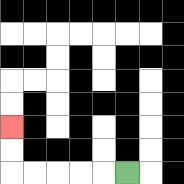{'start': '[5, 7]', 'end': '[0, 5]', 'path_directions': 'L,L,L,L,L,U,U', 'path_coordinates': '[[5, 7], [4, 7], [3, 7], [2, 7], [1, 7], [0, 7], [0, 6], [0, 5]]'}